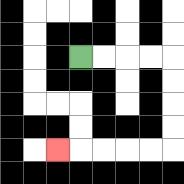{'start': '[3, 2]', 'end': '[2, 6]', 'path_directions': 'R,R,R,R,D,D,D,D,L,L,L,L,L', 'path_coordinates': '[[3, 2], [4, 2], [5, 2], [6, 2], [7, 2], [7, 3], [7, 4], [7, 5], [7, 6], [6, 6], [5, 6], [4, 6], [3, 6], [2, 6]]'}